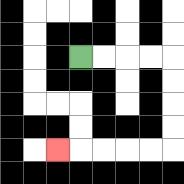{'start': '[3, 2]', 'end': '[2, 6]', 'path_directions': 'R,R,R,R,D,D,D,D,L,L,L,L,L', 'path_coordinates': '[[3, 2], [4, 2], [5, 2], [6, 2], [7, 2], [7, 3], [7, 4], [7, 5], [7, 6], [6, 6], [5, 6], [4, 6], [3, 6], [2, 6]]'}